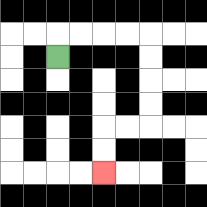{'start': '[2, 2]', 'end': '[4, 7]', 'path_directions': 'U,R,R,R,R,D,D,D,D,L,L,D,D', 'path_coordinates': '[[2, 2], [2, 1], [3, 1], [4, 1], [5, 1], [6, 1], [6, 2], [6, 3], [6, 4], [6, 5], [5, 5], [4, 5], [4, 6], [4, 7]]'}